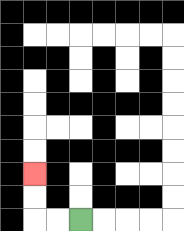{'start': '[3, 9]', 'end': '[1, 7]', 'path_directions': 'L,L,U,U', 'path_coordinates': '[[3, 9], [2, 9], [1, 9], [1, 8], [1, 7]]'}